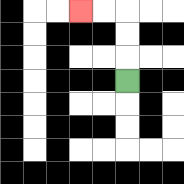{'start': '[5, 3]', 'end': '[3, 0]', 'path_directions': 'U,U,U,L,L', 'path_coordinates': '[[5, 3], [5, 2], [5, 1], [5, 0], [4, 0], [3, 0]]'}